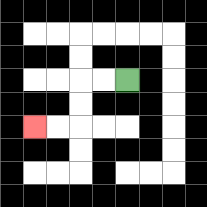{'start': '[5, 3]', 'end': '[1, 5]', 'path_directions': 'L,L,D,D,L,L', 'path_coordinates': '[[5, 3], [4, 3], [3, 3], [3, 4], [3, 5], [2, 5], [1, 5]]'}